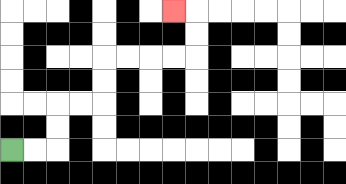{'start': '[0, 6]', 'end': '[7, 0]', 'path_directions': 'R,R,U,U,R,R,U,U,R,R,R,R,U,U,L', 'path_coordinates': '[[0, 6], [1, 6], [2, 6], [2, 5], [2, 4], [3, 4], [4, 4], [4, 3], [4, 2], [5, 2], [6, 2], [7, 2], [8, 2], [8, 1], [8, 0], [7, 0]]'}